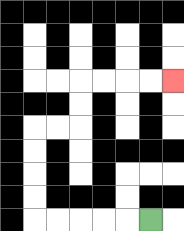{'start': '[6, 9]', 'end': '[7, 3]', 'path_directions': 'L,L,L,L,L,U,U,U,U,R,R,U,U,R,R,R,R', 'path_coordinates': '[[6, 9], [5, 9], [4, 9], [3, 9], [2, 9], [1, 9], [1, 8], [1, 7], [1, 6], [1, 5], [2, 5], [3, 5], [3, 4], [3, 3], [4, 3], [5, 3], [6, 3], [7, 3]]'}